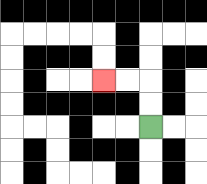{'start': '[6, 5]', 'end': '[4, 3]', 'path_directions': 'U,U,L,L', 'path_coordinates': '[[6, 5], [6, 4], [6, 3], [5, 3], [4, 3]]'}